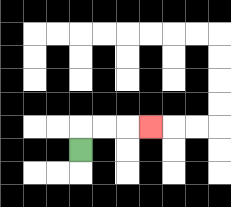{'start': '[3, 6]', 'end': '[6, 5]', 'path_directions': 'U,R,R,R', 'path_coordinates': '[[3, 6], [3, 5], [4, 5], [5, 5], [6, 5]]'}